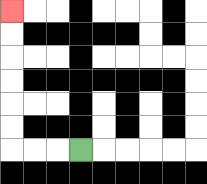{'start': '[3, 6]', 'end': '[0, 0]', 'path_directions': 'L,L,L,U,U,U,U,U,U', 'path_coordinates': '[[3, 6], [2, 6], [1, 6], [0, 6], [0, 5], [0, 4], [0, 3], [0, 2], [0, 1], [0, 0]]'}